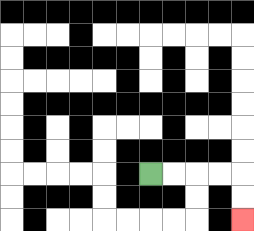{'start': '[6, 7]', 'end': '[10, 9]', 'path_directions': 'R,R,R,R,D,D', 'path_coordinates': '[[6, 7], [7, 7], [8, 7], [9, 7], [10, 7], [10, 8], [10, 9]]'}